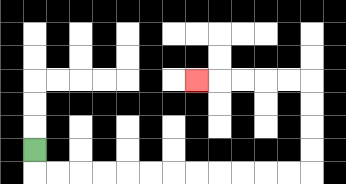{'start': '[1, 6]', 'end': '[8, 3]', 'path_directions': 'D,R,R,R,R,R,R,R,R,R,R,R,R,U,U,U,U,L,L,L,L,L', 'path_coordinates': '[[1, 6], [1, 7], [2, 7], [3, 7], [4, 7], [5, 7], [6, 7], [7, 7], [8, 7], [9, 7], [10, 7], [11, 7], [12, 7], [13, 7], [13, 6], [13, 5], [13, 4], [13, 3], [12, 3], [11, 3], [10, 3], [9, 3], [8, 3]]'}